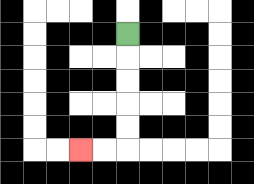{'start': '[5, 1]', 'end': '[3, 6]', 'path_directions': 'D,D,D,D,D,L,L', 'path_coordinates': '[[5, 1], [5, 2], [5, 3], [5, 4], [5, 5], [5, 6], [4, 6], [3, 6]]'}